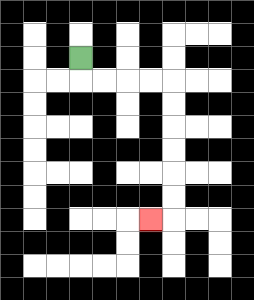{'start': '[3, 2]', 'end': '[6, 9]', 'path_directions': 'D,R,R,R,R,D,D,D,D,D,D,L', 'path_coordinates': '[[3, 2], [3, 3], [4, 3], [5, 3], [6, 3], [7, 3], [7, 4], [7, 5], [7, 6], [7, 7], [7, 8], [7, 9], [6, 9]]'}